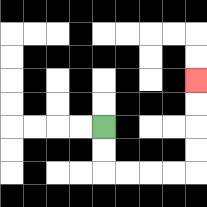{'start': '[4, 5]', 'end': '[8, 3]', 'path_directions': 'D,D,R,R,R,R,U,U,U,U', 'path_coordinates': '[[4, 5], [4, 6], [4, 7], [5, 7], [6, 7], [7, 7], [8, 7], [8, 6], [8, 5], [8, 4], [8, 3]]'}